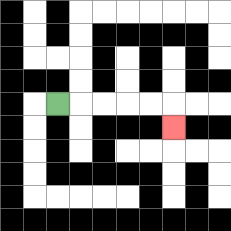{'start': '[2, 4]', 'end': '[7, 5]', 'path_directions': 'R,R,R,R,R,D', 'path_coordinates': '[[2, 4], [3, 4], [4, 4], [5, 4], [6, 4], [7, 4], [7, 5]]'}